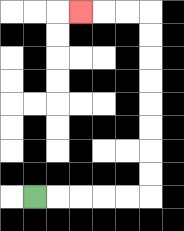{'start': '[1, 8]', 'end': '[3, 0]', 'path_directions': 'R,R,R,R,R,U,U,U,U,U,U,U,U,L,L,L', 'path_coordinates': '[[1, 8], [2, 8], [3, 8], [4, 8], [5, 8], [6, 8], [6, 7], [6, 6], [6, 5], [6, 4], [6, 3], [6, 2], [6, 1], [6, 0], [5, 0], [4, 0], [3, 0]]'}